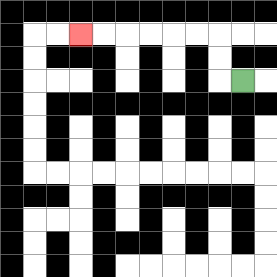{'start': '[10, 3]', 'end': '[3, 1]', 'path_directions': 'L,U,U,L,L,L,L,L,L', 'path_coordinates': '[[10, 3], [9, 3], [9, 2], [9, 1], [8, 1], [7, 1], [6, 1], [5, 1], [4, 1], [3, 1]]'}